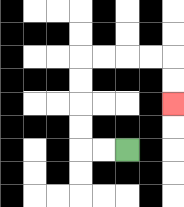{'start': '[5, 6]', 'end': '[7, 4]', 'path_directions': 'L,L,U,U,U,U,R,R,R,R,D,D', 'path_coordinates': '[[5, 6], [4, 6], [3, 6], [3, 5], [3, 4], [3, 3], [3, 2], [4, 2], [5, 2], [6, 2], [7, 2], [7, 3], [7, 4]]'}